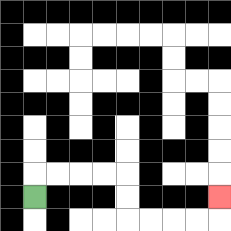{'start': '[1, 8]', 'end': '[9, 8]', 'path_directions': 'U,R,R,R,R,D,D,R,R,R,R,U', 'path_coordinates': '[[1, 8], [1, 7], [2, 7], [3, 7], [4, 7], [5, 7], [5, 8], [5, 9], [6, 9], [7, 9], [8, 9], [9, 9], [9, 8]]'}